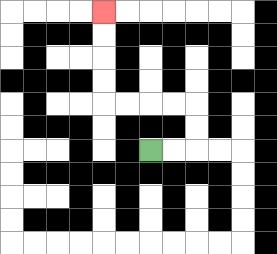{'start': '[6, 6]', 'end': '[4, 0]', 'path_directions': 'R,R,U,U,L,L,L,L,U,U,U,U', 'path_coordinates': '[[6, 6], [7, 6], [8, 6], [8, 5], [8, 4], [7, 4], [6, 4], [5, 4], [4, 4], [4, 3], [4, 2], [4, 1], [4, 0]]'}